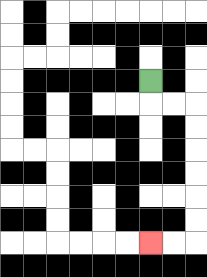{'start': '[6, 3]', 'end': '[6, 10]', 'path_directions': 'D,R,R,D,D,D,D,D,D,L,L', 'path_coordinates': '[[6, 3], [6, 4], [7, 4], [8, 4], [8, 5], [8, 6], [8, 7], [8, 8], [8, 9], [8, 10], [7, 10], [6, 10]]'}